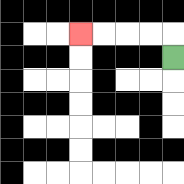{'start': '[7, 2]', 'end': '[3, 1]', 'path_directions': 'U,L,L,L,L', 'path_coordinates': '[[7, 2], [7, 1], [6, 1], [5, 1], [4, 1], [3, 1]]'}